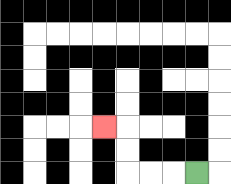{'start': '[8, 7]', 'end': '[4, 5]', 'path_directions': 'L,L,L,U,U,L', 'path_coordinates': '[[8, 7], [7, 7], [6, 7], [5, 7], [5, 6], [5, 5], [4, 5]]'}